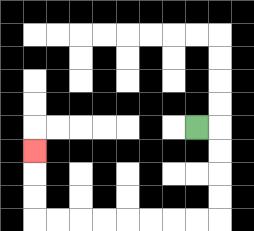{'start': '[8, 5]', 'end': '[1, 6]', 'path_directions': 'R,D,D,D,D,L,L,L,L,L,L,L,L,U,U,U', 'path_coordinates': '[[8, 5], [9, 5], [9, 6], [9, 7], [9, 8], [9, 9], [8, 9], [7, 9], [6, 9], [5, 9], [4, 9], [3, 9], [2, 9], [1, 9], [1, 8], [1, 7], [1, 6]]'}